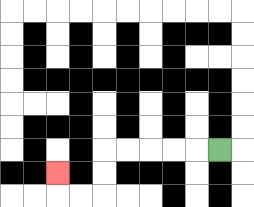{'start': '[9, 6]', 'end': '[2, 7]', 'path_directions': 'L,L,L,L,L,D,D,L,L,U', 'path_coordinates': '[[9, 6], [8, 6], [7, 6], [6, 6], [5, 6], [4, 6], [4, 7], [4, 8], [3, 8], [2, 8], [2, 7]]'}